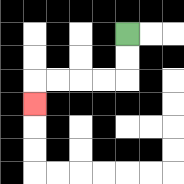{'start': '[5, 1]', 'end': '[1, 4]', 'path_directions': 'D,D,L,L,L,L,D', 'path_coordinates': '[[5, 1], [5, 2], [5, 3], [4, 3], [3, 3], [2, 3], [1, 3], [1, 4]]'}